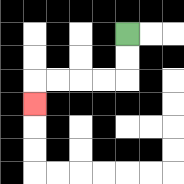{'start': '[5, 1]', 'end': '[1, 4]', 'path_directions': 'D,D,L,L,L,L,D', 'path_coordinates': '[[5, 1], [5, 2], [5, 3], [4, 3], [3, 3], [2, 3], [1, 3], [1, 4]]'}